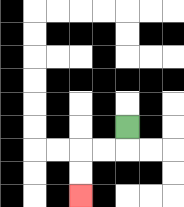{'start': '[5, 5]', 'end': '[3, 8]', 'path_directions': 'D,L,L,D,D', 'path_coordinates': '[[5, 5], [5, 6], [4, 6], [3, 6], [3, 7], [3, 8]]'}